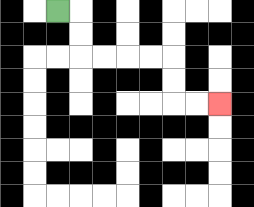{'start': '[2, 0]', 'end': '[9, 4]', 'path_directions': 'R,D,D,R,R,R,R,D,D,R,R', 'path_coordinates': '[[2, 0], [3, 0], [3, 1], [3, 2], [4, 2], [5, 2], [6, 2], [7, 2], [7, 3], [7, 4], [8, 4], [9, 4]]'}